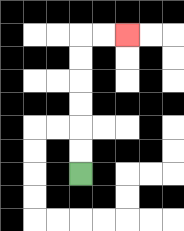{'start': '[3, 7]', 'end': '[5, 1]', 'path_directions': 'U,U,U,U,U,U,R,R', 'path_coordinates': '[[3, 7], [3, 6], [3, 5], [3, 4], [3, 3], [3, 2], [3, 1], [4, 1], [5, 1]]'}